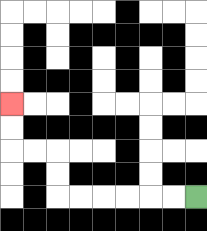{'start': '[8, 8]', 'end': '[0, 4]', 'path_directions': 'L,L,L,L,L,L,U,U,L,L,U,U', 'path_coordinates': '[[8, 8], [7, 8], [6, 8], [5, 8], [4, 8], [3, 8], [2, 8], [2, 7], [2, 6], [1, 6], [0, 6], [0, 5], [0, 4]]'}